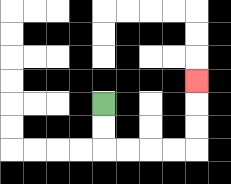{'start': '[4, 4]', 'end': '[8, 3]', 'path_directions': 'D,D,R,R,R,R,U,U,U', 'path_coordinates': '[[4, 4], [4, 5], [4, 6], [5, 6], [6, 6], [7, 6], [8, 6], [8, 5], [8, 4], [8, 3]]'}